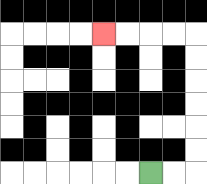{'start': '[6, 7]', 'end': '[4, 1]', 'path_directions': 'R,R,U,U,U,U,U,U,L,L,L,L', 'path_coordinates': '[[6, 7], [7, 7], [8, 7], [8, 6], [8, 5], [8, 4], [8, 3], [8, 2], [8, 1], [7, 1], [6, 1], [5, 1], [4, 1]]'}